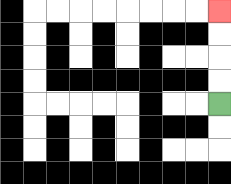{'start': '[9, 4]', 'end': '[9, 0]', 'path_directions': 'U,U,U,U', 'path_coordinates': '[[9, 4], [9, 3], [9, 2], [9, 1], [9, 0]]'}